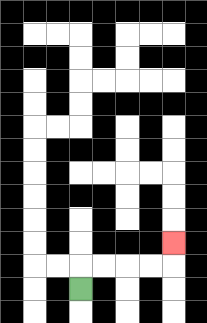{'start': '[3, 12]', 'end': '[7, 10]', 'path_directions': 'U,R,R,R,R,U', 'path_coordinates': '[[3, 12], [3, 11], [4, 11], [5, 11], [6, 11], [7, 11], [7, 10]]'}